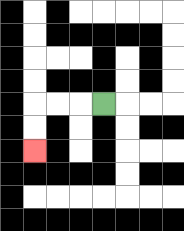{'start': '[4, 4]', 'end': '[1, 6]', 'path_directions': 'L,L,L,D,D', 'path_coordinates': '[[4, 4], [3, 4], [2, 4], [1, 4], [1, 5], [1, 6]]'}